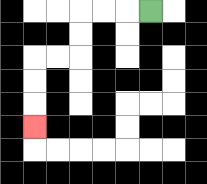{'start': '[6, 0]', 'end': '[1, 5]', 'path_directions': 'L,L,L,D,D,L,L,D,D,D', 'path_coordinates': '[[6, 0], [5, 0], [4, 0], [3, 0], [3, 1], [3, 2], [2, 2], [1, 2], [1, 3], [1, 4], [1, 5]]'}